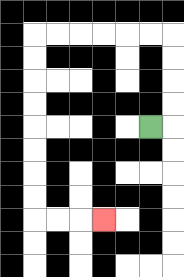{'start': '[6, 5]', 'end': '[4, 9]', 'path_directions': 'R,U,U,U,U,L,L,L,L,L,L,D,D,D,D,D,D,D,D,R,R,R', 'path_coordinates': '[[6, 5], [7, 5], [7, 4], [7, 3], [7, 2], [7, 1], [6, 1], [5, 1], [4, 1], [3, 1], [2, 1], [1, 1], [1, 2], [1, 3], [1, 4], [1, 5], [1, 6], [1, 7], [1, 8], [1, 9], [2, 9], [3, 9], [4, 9]]'}